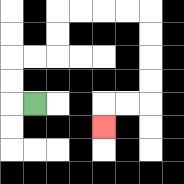{'start': '[1, 4]', 'end': '[4, 5]', 'path_directions': 'L,U,U,R,R,U,U,R,R,R,R,D,D,D,D,L,L,D', 'path_coordinates': '[[1, 4], [0, 4], [0, 3], [0, 2], [1, 2], [2, 2], [2, 1], [2, 0], [3, 0], [4, 0], [5, 0], [6, 0], [6, 1], [6, 2], [6, 3], [6, 4], [5, 4], [4, 4], [4, 5]]'}